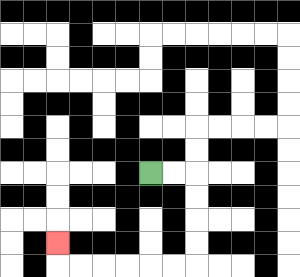{'start': '[6, 7]', 'end': '[2, 10]', 'path_directions': 'R,R,D,D,D,D,L,L,L,L,L,L,U', 'path_coordinates': '[[6, 7], [7, 7], [8, 7], [8, 8], [8, 9], [8, 10], [8, 11], [7, 11], [6, 11], [5, 11], [4, 11], [3, 11], [2, 11], [2, 10]]'}